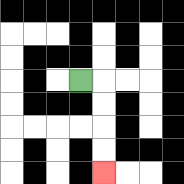{'start': '[3, 3]', 'end': '[4, 7]', 'path_directions': 'R,D,D,D,D', 'path_coordinates': '[[3, 3], [4, 3], [4, 4], [4, 5], [4, 6], [4, 7]]'}